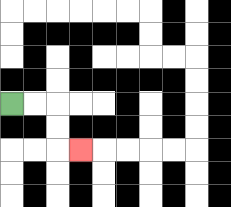{'start': '[0, 4]', 'end': '[3, 6]', 'path_directions': 'R,R,D,D,R', 'path_coordinates': '[[0, 4], [1, 4], [2, 4], [2, 5], [2, 6], [3, 6]]'}